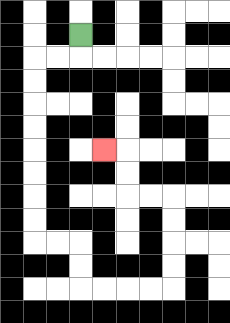{'start': '[3, 1]', 'end': '[4, 6]', 'path_directions': 'D,L,L,D,D,D,D,D,D,D,D,R,R,D,D,R,R,R,R,U,U,U,U,L,L,U,U,L', 'path_coordinates': '[[3, 1], [3, 2], [2, 2], [1, 2], [1, 3], [1, 4], [1, 5], [1, 6], [1, 7], [1, 8], [1, 9], [1, 10], [2, 10], [3, 10], [3, 11], [3, 12], [4, 12], [5, 12], [6, 12], [7, 12], [7, 11], [7, 10], [7, 9], [7, 8], [6, 8], [5, 8], [5, 7], [5, 6], [4, 6]]'}